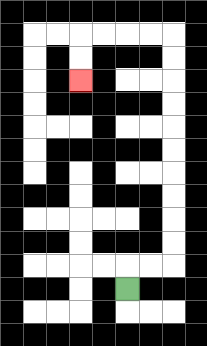{'start': '[5, 12]', 'end': '[3, 3]', 'path_directions': 'U,R,R,U,U,U,U,U,U,U,U,U,U,L,L,L,L,D,D', 'path_coordinates': '[[5, 12], [5, 11], [6, 11], [7, 11], [7, 10], [7, 9], [7, 8], [7, 7], [7, 6], [7, 5], [7, 4], [7, 3], [7, 2], [7, 1], [6, 1], [5, 1], [4, 1], [3, 1], [3, 2], [3, 3]]'}